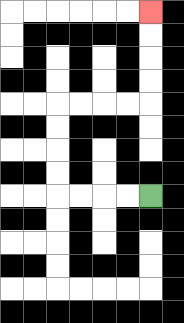{'start': '[6, 8]', 'end': '[6, 0]', 'path_directions': 'L,L,L,L,U,U,U,U,R,R,R,R,U,U,U,U', 'path_coordinates': '[[6, 8], [5, 8], [4, 8], [3, 8], [2, 8], [2, 7], [2, 6], [2, 5], [2, 4], [3, 4], [4, 4], [5, 4], [6, 4], [6, 3], [6, 2], [6, 1], [6, 0]]'}